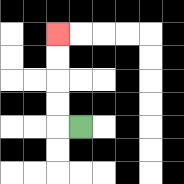{'start': '[3, 5]', 'end': '[2, 1]', 'path_directions': 'L,U,U,U,U', 'path_coordinates': '[[3, 5], [2, 5], [2, 4], [2, 3], [2, 2], [2, 1]]'}